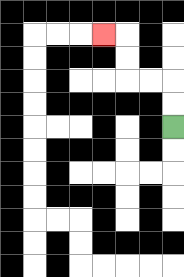{'start': '[7, 5]', 'end': '[4, 1]', 'path_directions': 'U,U,L,L,U,U,L', 'path_coordinates': '[[7, 5], [7, 4], [7, 3], [6, 3], [5, 3], [5, 2], [5, 1], [4, 1]]'}